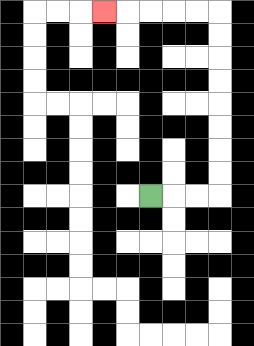{'start': '[6, 8]', 'end': '[4, 0]', 'path_directions': 'R,R,R,U,U,U,U,U,U,U,U,L,L,L,L,L', 'path_coordinates': '[[6, 8], [7, 8], [8, 8], [9, 8], [9, 7], [9, 6], [9, 5], [9, 4], [9, 3], [9, 2], [9, 1], [9, 0], [8, 0], [7, 0], [6, 0], [5, 0], [4, 0]]'}